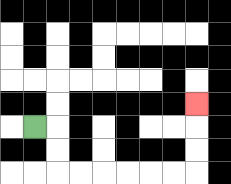{'start': '[1, 5]', 'end': '[8, 4]', 'path_directions': 'R,D,D,R,R,R,R,R,R,U,U,U', 'path_coordinates': '[[1, 5], [2, 5], [2, 6], [2, 7], [3, 7], [4, 7], [5, 7], [6, 7], [7, 7], [8, 7], [8, 6], [8, 5], [8, 4]]'}